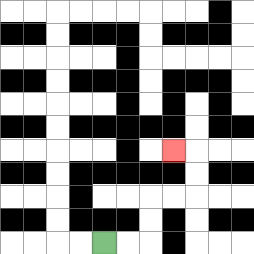{'start': '[4, 10]', 'end': '[7, 6]', 'path_directions': 'R,R,U,U,R,R,U,U,L', 'path_coordinates': '[[4, 10], [5, 10], [6, 10], [6, 9], [6, 8], [7, 8], [8, 8], [8, 7], [8, 6], [7, 6]]'}